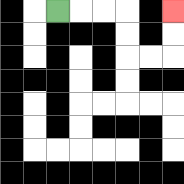{'start': '[2, 0]', 'end': '[7, 0]', 'path_directions': 'R,R,R,D,D,R,R,U,U', 'path_coordinates': '[[2, 0], [3, 0], [4, 0], [5, 0], [5, 1], [5, 2], [6, 2], [7, 2], [7, 1], [7, 0]]'}